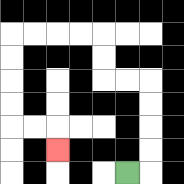{'start': '[5, 7]', 'end': '[2, 6]', 'path_directions': 'R,U,U,U,U,L,L,U,U,L,L,L,L,D,D,D,D,R,R,D', 'path_coordinates': '[[5, 7], [6, 7], [6, 6], [6, 5], [6, 4], [6, 3], [5, 3], [4, 3], [4, 2], [4, 1], [3, 1], [2, 1], [1, 1], [0, 1], [0, 2], [0, 3], [0, 4], [0, 5], [1, 5], [2, 5], [2, 6]]'}